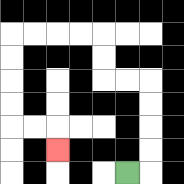{'start': '[5, 7]', 'end': '[2, 6]', 'path_directions': 'R,U,U,U,U,L,L,U,U,L,L,L,L,D,D,D,D,R,R,D', 'path_coordinates': '[[5, 7], [6, 7], [6, 6], [6, 5], [6, 4], [6, 3], [5, 3], [4, 3], [4, 2], [4, 1], [3, 1], [2, 1], [1, 1], [0, 1], [0, 2], [0, 3], [0, 4], [0, 5], [1, 5], [2, 5], [2, 6]]'}